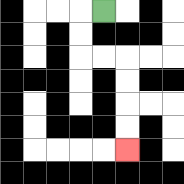{'start': '[4, 0]', 'end': '[5, 6]', 'path_directions': 'L,D,D,R,R,D,D,D,D', 'path_coordinates': '[[4, 0], [3, 0], [3, 1], [3, 2], [4, 2], [5, 2], [5, 3], [5, 4], [5, 5], [5, 6]]'}